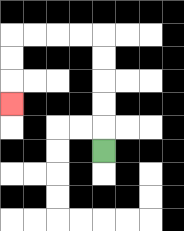{'start': '[4, 6]', 'end': '[0, 4]', 'path_directions': 'U,U,U,U,U,L,L,L,L,D,D,D', 'path_coordinates': '[[4, 6], [4, 5], [4, 4], [4, 3], [4, 2], [4, 1], [3, 1], [2, 1], [1, 1], [0, 1], [0, 2], [0, 3], [0, 4]]'}